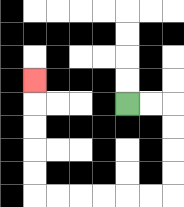{'start': '[5, 4]', 'end': '[1, 3]', 'path_directions': 'R,R,D,D,D,D,L,L,L,L,L,L,U,U,U,U,U', 'path_coordinates': '[[5, 4], [6, 4], [7, 4], [7, 5], [7, 6], [7, 7], [7, 8], [6, 8], [5, 8], [4, 8], [3, 8], [2, 8], [1, 8], [1, 7], [1, 6], [1, 5], [1, 4], [1, 3]]'}